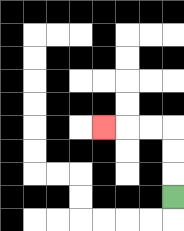{'start': '[7, 8]', 'end': '[4, 5]', 'path_directions': 'U,U,U,L,L,L', 'path_coordinates': '[[7, 8], [7, 7], [7, 6], [7, 5], [6, 5], [5, 5], [4, 5]]'}